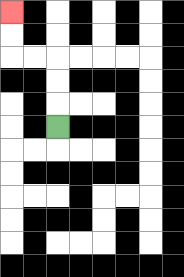{'start': '[2, 5]', 'end': '[0, 0]', 'path_directions': 'U,U,U,L,L,U,U', 'path_coordinates': '[[2, 5], [2, 4], [2, 3], [2, 2], [1, 2], [0, 2], [0, 1], [0, 0]]'}